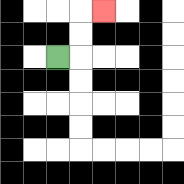{'start': '[2, 2]', 'end': '[4, 0]', 'path_directions': 'R,U,U,R', 'path_coordinates': '[[2, 2], [3, 2], [3, 1], [3, 0], [4, 0]]'}